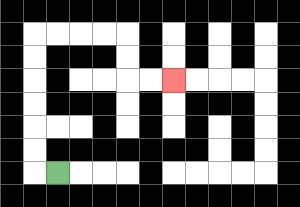{'start': '[2, 7]', 'end': '[7, 3]', 'path_directions': 'L,U,U,U,U,U,U,R,R,R,R,D,D,R,R', 'path_coordinates': '[[2, 7], [1, 7], [1, 6], [1, 5], [1, 4], [1, 3], [1, 2], [1, 1], [2, 1], [3, 1], [4, 1], [5, 1], [5, 2], [5, 3], [6, 3], [7, 3]]'}